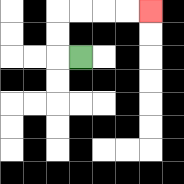{'start': '[3, 2]', 'end': '[6, 0]', 'path_directions': 'L,U,U,R,R,R,R', 'path_coordinates': '[[3, 2], [2, 2], [2, 1], [2, 0], [3, 0], [4, 0], [5, 0], [6, 0]]'}